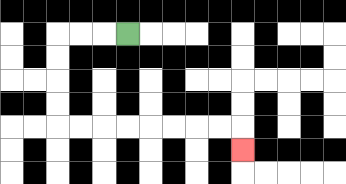{'start': '[5, 1]', 'end': '[10, 6]', 'path_directions': 'L,L,L,D,D,D,D,R,R,R,R,R,R,R,R,D', 'path_coordinates': '[[5, 1], [4, 1], [3, 1], [2, 1], [2, 2], [2, 3], [2, 4], [2, 5], [3, 5], [4, 5], [5, 5], [6, 5], [7, 5], [8, 5], [9, 5], [10, 5], [10, 6]]'}